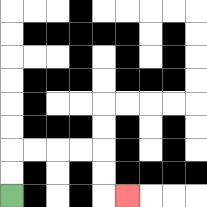{'start': '[0, 8]', 'end': '[5, 8]', 'path_directions': 'U,U,R,R,R,R,D,D,R', 'path_coordinates': '[[0, 8], [0, 7], [0, 6], [1, 6], [2, 6], [3, 6], [4, 6], [4, 7], [4, 8], [5, 8]]'}